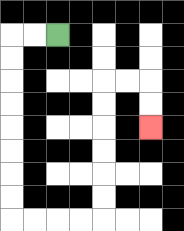{'start': '[2, 1]', 'end': '[6, 5]', 'path_directions': 'L,L,D,D,D,D,D,D,D,D,R,R,R,R,U,U,U,U,U,U,R,R,D,D', 'path_coordinates': '[[2, 1], [1, 1], [0, 1], [0, 2], [0, 3], [0, 4], [0, 5], [0, 6], [0, 7], [0, 8], [0, 9], [1, 9], [2, 9], [3, 9], [4, 9], [4, 8], [4, 7], [4, 6], [4, 5], [4, 4], [4, 3], [5, 3], [6, 3], [6, 4], [6, 5]]'}